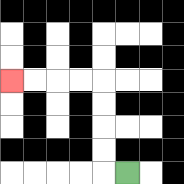{'start': '[5, 7]', 'end': '[0, 3]', 'path_directions': 'L,U,U,U,U,L,L,L,L', 'path_coordinates': '[[5, 7], [4, 7], [4, 6], [4, 5], [4, 4], [4, 3], [3, 3], [2, 3], [1, 3], [0, 3]]'}